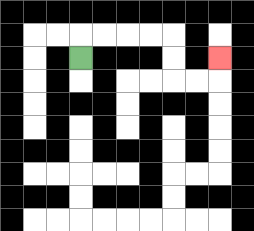{'start': '[3, 2]', 'end': '[9, 2]', 'path_directions': 'U,R,R,R,R,D,D,R,R,U', 'path_coordinates': '[[3, 2], [3, 1], [4, 1], [5, 1], [6, 1], [7, 1], [7, 2], [7, 3], [8, 3], [9, 3], [9, 2]]'}